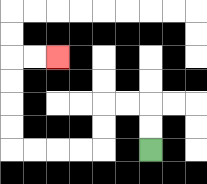{'start': '[6, 6]', 'end': '[2, 2]', 'path_directions': 'U,U,L,L,D,D,L,L,L,L,U,U,U,U,R,R', 'path_coordinates': '[[6, 6], [6, 5], [6, 4], [5, 4], [4, 4], [4, 5], [4, 6], [3, 6], [2, 6], [1, 6], [0, 6], [0, 5], [0, 4], [0, 3], [0, 2], [1, 2], [2, 2]]'}